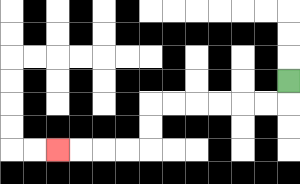{'start': '[12, 3]', 'end': '[2, 6]', 'path_directions': 'D,L,L,L,L,L,L,D,D,L,L,L,L', 'path_coordinates': '[[12, 3], [12, 4], [11, 4], [10, 4], [9, 4], [8, 4], [7, 4], [6, 4], [6, 5], [6, 6], [5, 6], [4, 6], [3, 6], [2, 6]]'}